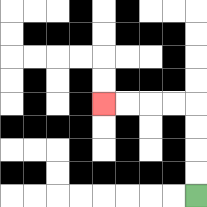{'start': '[8, 8]', 'end': '[4, 4]', 'path_directions': 'U,U,U,U,L,L,L,L', 'path_coordinates': '[[8, 8], [8, 7], [8, 6], [8, 5], [8, 4], [7, 4], [6, 4], [5, 4], [4, 4]]'}